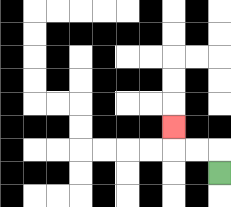{'start': '[9, 7]', 'end': '[7, 5]', 'path_directions': 'U,L,L,U', 'path_coordinates': '[[9, 7], [9, 6], [8, 6], [7, 6], [7, 5]]'}